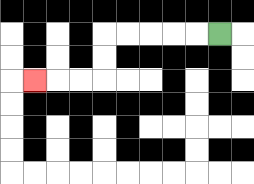{'start': '[9, 1]', 'end': '[1, 3]', 'path_directions': 'L,L,L,L,L,D,D,L,L,L', 'path_coordinates': '[[9, 1], [8, 1], [7, 1], [6, 1], [5, 1], [4, 1], [4, 2], [4, 3], [3, 3], [2, 3], [1, 3]]'}